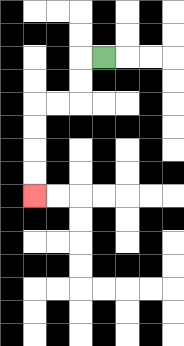{'start': '[4, 2]', 'end': '[1, 8]', 'path_directions': 'L,D,D,L,L,D,D,D,D', 'path_coordinates': '[[4, 2], [3, 2], [3, 3], [3, 4], [2, 4], [1, 4], [1, 5], [1, 6], [1, 7], [1, 8]]'}